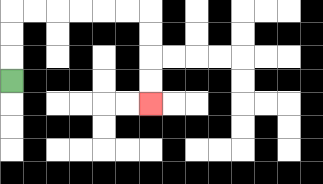{'start': '[0, 3]', 'end': '[6, 4]', 'path_directions': 'U,U,U,R,R,R,R,R,R,D,D,D,D', 'path_coordinates': '[[0, 3], [0, 2], [0, 1], [0, 0], [1, 0], [2, 0], [3, 0], [4, 0], [5, 0], [6, 0], [6, 1], [6, 2], [6, 3], [6, 4]]'}